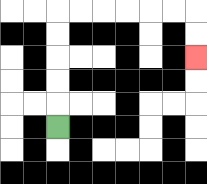{'start': '[2, 5]', 'end': '[8, 2]', 'path_directions': 'U,U,U,U,U,R,R,R,R,R,R,D,D', 'path_coordinates': '[[2, 5], [2, 4], [2, 3], [2, 2], [2, 1], [2, 0], [3, 0], [4, 0], [5, 0], [6, 0], [7, 0], [8, 0], [8, 1], [8, 2]]'}